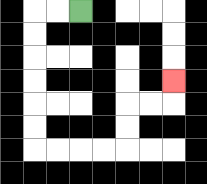{'start': '[3, 0]', 'end': '[7, 3]', 'path_directions': 'L,L,D,D,D,D,D,D,R,R,R,R,U,U,R,R,U', 'path_coordinates': '[[3, 0], [2, 0], [1, 0], [1, 1], [1, 2], [1, 3], [1, 4], [1, 5], [1, 6], [2, 6], [3, 6], [4, 6], [5, 6], [5, 5], [5, 4], [6, 4], [7, 4], [7, 3]]'}